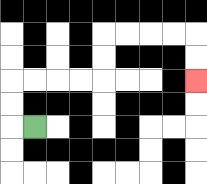{'start': '[1, 5]', 'end': '[8, 3]', 'path_directions': 'L,U,U,R,R,R,R,U,U,R,R,R,R,D,D', 'path_coordinates': '[[1, 5], [0, 5], [0, 4], [0, 3], [1, 3], [2, 3], [3, 3], [4, 3], [4, 2], [4, 1], [5, 1], [6, 1], [7, 1], [8, 1], [8, 2], [8, 3]]'}